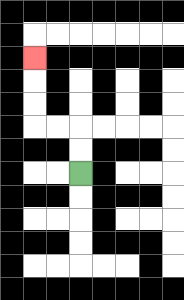{'start': '[3, 7]', 'end': '[1, 2]', 'path_directions': 'U,U,L,L,U,U,U', 'path_coordinates': '[[3, 7], [3, 6], [3, 5], [2, 5], [1, 5], [1, 4], [1, 3], [1, 2]]'}